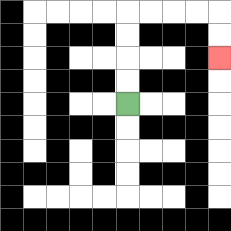{'start': '[5, 4]', 'end': '[9, 2]', 'path_directions': 'U,U,U,U,R,R,R,R,D,D', 'path_coordinates': '[[5, 4], [5, 3], [5, 2], [5, 1], [5, 0], [6, 0], [7, 0], [8, 0], [9, 0], [9, 1], [9, 2]]'}